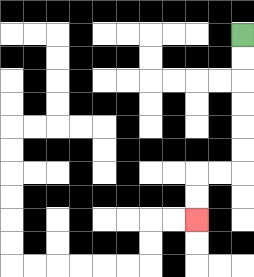{'start': '[10, 1]', 'end': '[8, 9]', 'path_directions': 'D,D,D,D,D,D,L,L,D,D', 'path_coordinates': '[[10, 1], [10, 2], [10, 3], [10, 4], [10, 5], [10, 6], [10, 7], [9, 7], [8, 7], [8, 8], [8, 9]]'}